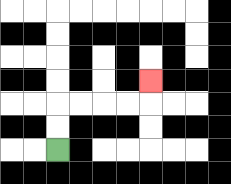{'start': '[2, 6]', 'end': '[6, 3]', 'path_directions': 'U,U,R,R,R,R,U', 'path_coordinates': '[[2, 6], [2, 5], [2, 4], [3, 4], [4, 4], [5, 4], [6, 4], [6, 3]]'}